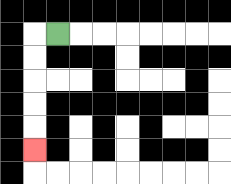{'start': '[2, 1]', 'end': '[1, 6]', 'path_directions': 'L,D,D,D,D,D', 'path_coordinates': '[[2, 1], [1, 1], [1, 2], [1, 3], [1, 4], [1, 5], [1, 6]]'}